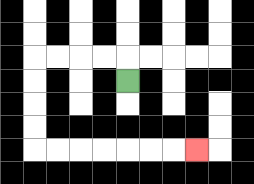{'start': '[5, 3]', 'end': '[8, 6]', 'path_directions': 'U,L,L,L,L,D,D,D,D,R,R,R,R,R,R,R', 'path_coordinates': '[[5, 3], [5, 2], [4, 2], [3, 2], [2, 2], [1, 2], [1, 3], [1, 4], [1, 5], [1, 6], [2, 6], [3, 6], [4, 6], [5, 6], [6, 6], [7, 6], [8, 6]]'}